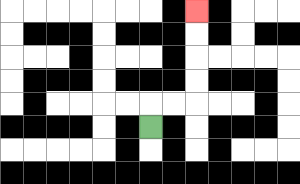{'start': '[6, 5]', 'end': '[8, 0]', 'path_directions': 'U,R,R,U,U,U,U', 'path_coordinates': '[[6, 5], [6, 4], [7, 4], [8, 4], [8, 3], [8, 2], [8, 1], [8, 0]]'}